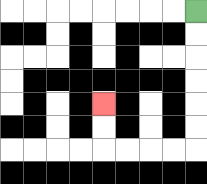{'start': '[8, 0]', 'end': '[4, 4]', 'path_directions': 'D,D,D,D,D,D,L,L,L,L,U,U', 'path_coordinates': '[[8, 0], [8, 1], [8, 2], [8, 3], [8, 4], [8, 5], [8, 6], [7, 6], [6, 6], [5, 6], [4, 6], [4, 5], [4, 4]]'}